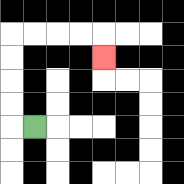{'start': '[1, 5]', 'end': '[4, 2]', 'path_directions': 'L,U,U,U,U,R,R,R,R,D', 'path_coordinates': '[[1, 5], [0, 5], [0, 4], [0, 3], [0, 2], [0, 1], [1, 1], [2, 1], [3, 1], [4, 1], [4, 2]]'}